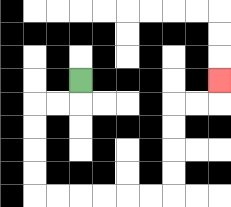{'start': '[3, 3]', 'end': '[9, 3]', 'path_directions': 'D,L,L,D,D,D,D,R,R,R,R,R,R,U,U,U,U,R,R,U', 'path_coordinates': '[[3, 3], [3, 4], [2, 4], [1, 4], [1, 5], [1, 6], [1, 7], [1, 8], [2, 8], [3, 8], [4, 8], [5, 8], [6, 8], [7, 8], [7, 7], [7, 6], [7, 5], [7, 4], [8, 4], [9, 4], [9, 3]]'}